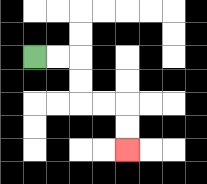{'start': '[1, 2]', 'end': '[5, 6]', 'path_directions': 'R,R,D,D,R,R,D,D', 'path_coordinates': '[[1, 2], [2, 2], [3, 2], [3, 3], [3, 4], [4, 4], [5, 4], [5, 5], [5, 6]]'}